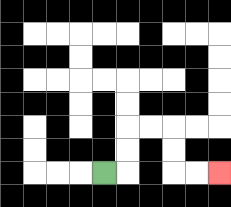{'start': '[4, 7]', 'end': '[9, 7]', 'path_directions': 'R,U,U,R,R,D,D,R,R', 'path_coordinates': '[[4, 7], [5, 7], [5, 6], [5, 5], [6, 5], [7, 5], [7, 6], [7, 7], [8, 7], [9, 7]]'}